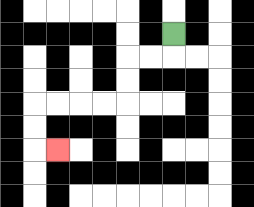{'start': '[7, 1]', 'end': '[2, 6]', 'path_directions': 'D,L,L,D,D,L,L,L,L,D,D,R', 'path_coordinates': '[[7, 1], [7, 2], [6, 2], [5, 2], [5, 3], [5, 4], [4, 4], [3, 4], [2, 4], [1, 4], [1, 5], [1, 6], [2, 6]]'}